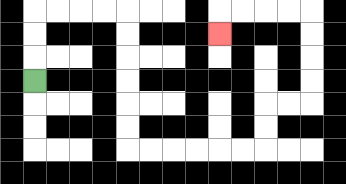{'start': '[1, 3]', 'end': '[9, 1]', 'path_directions': 'U,U,U,R,R,R,R,D,D,D,D,D,D,R,R,R,R,R,R,U,U,R,R,U,U,U,U,L,L,L,L,D', 'path_coordinates': '[[1, 3], [1, 2], [1, 1], [1, 0], [2, 0], [3, 0], [4, 0], [5, 0], [5, 1], [5, 2], [5, 3], [5, 4], [5, 5], [5, 6], [6, 6], [7, 6], [8, 6], [9, 6], [10, 6], [11, 6], [11, 5], [11, 4], [12, 4], [13, 4], [13, 3], [13, 2], [13, 1], [13, 0], [12, 0], [11, 0], [10, 0], [9, 0], [9, 1]]'}